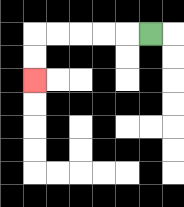{'start': '[6, 1]', 'end': '[1, 3]', 'path_directions': 'L,L,L,L,L,D,D', 'path_coordinates': '[[6, 1], [5, 1], [4, 1], [3, 1], [2, 1], [1, 1], [1, 2], [1, 3]]'}